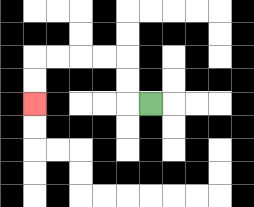{'start': '[6, 4]', 'end': '[1, 4]', 'path_directions': 'L,U,U,L,L,L,L,D,D', 'path_coordinates': '[[6, 4], [5, 4], [5, 3], [5, 2], [4, 2], [3, 2], [2, 2], [1, 2], [1, 3], [1, 4]]'}